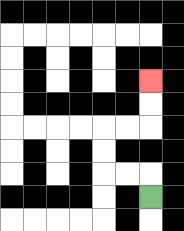{'start': '[6, 8]', 'end': '[6, 3]', 'path_directions': 'U,L,L,U,U,R,R,U,U', 'path_coordinates': '[[6, 8], [6, 7], [5, 7], [4, 7], [4, 6], [4, 5], [5, 5], [6, 5], [6, 4], [6, 3]]'}